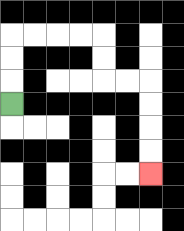{'start': '[0, 4]', 'end': '[6, 7]', 'path_directions': 'U,U,U,R,R,R,R,D,D,R,R,D,D,D,D', 'path_coordinates': '[[0, 4], [0, 3], [0, 2], [0, 1], [1, 1], [2, 1], [3, 1], [4, 1], [4, 2], [4, 3], [5, 3], [6, 3], [6, 4], [6, 5], [6, 6], [6, 7]]'}